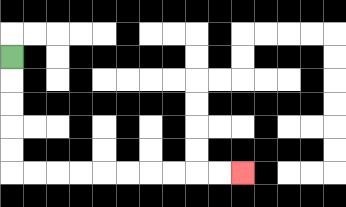{'start': '[0, 2]', 'end': '[10, 7]', 'path_directions': 'D,D,D,D,D,R,R,R,R,R,R,R,R,R,R', 'path_coordinates': '[[0, 2], [0, 3], [0, 4], [0, 5], [0, 6], [0, 7], [1, 7], [2, 7], [3, 7], [4, 7], [5, 7], [6, 7], [7, 7], [8, 7], [9, 7], [10, 7]]'}